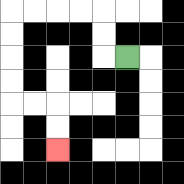{'start': '[5, 2]', 'end': '[2, 6]', 'path_directions': 'L,U,U,L,L,L,L,D,D,D,D,R,R,D,D', 'path_coordinates': '[[5, 2], [4, 2], [4, 1], [4, 0], [3, 0], [2, 0], [1, 0], [0, 0], [0, 1], [0, 2], [0, 3], [0, 4], [1, 4], [2, 4], [2, 5], [2, 6]]'}